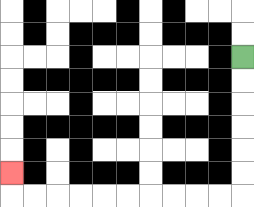{'start': '[10, 2]', 'end': '[0, 7]', 'path_directions': 'D,D,D,D,D,D,L,L,L,L,L,L,L,L,L,L,U', 'path_coordinates': '[[10, 2], [10, 3], [10, 4], [10, 5], [10, 6], [10, 7], [10, 8], [9, 8], [8, 8], [7, 8], [6, 8], [5, 8], [4, 8], [3, 8], [2, 8], [1, 8], [0, 8], [0, 7]]'}